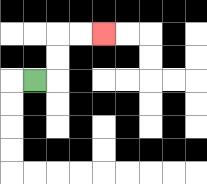{'start': '[1, 3]', 'end': '[4, 1]', 'path_directions': 'R,U,U,R,R', 'path_coordinates': '[[1, 3], [2, 3], [2, 2], [2, 1], [3, 1], [4, 1]]'}